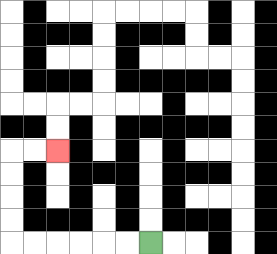{'start': '[6, 10]', 'end': '[2, 6]', 'path_directions': 'L,L,L,L,L,L,U,U,U,U,R,R', 'path_coordinates': '[[6, 10], [5, 10], [4, 10], [3, 10], [2, 10], [1, 10], [0, 10], [0, 9], [0, 8], [0, 7], [0, 6], [1, 6], [2, 6]]'}